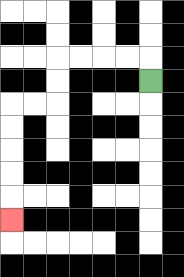{'start': '[6, 3]', 'end': '[0, 9]', 'path_directions': 'U,L,L,L,L,D,D,L,L,D,D,D,D,D', 'path_coordinates': '[[6, 3], [6, 2], [5, 2], [4, 2], [3, 2], [2, 2], [2, 3], [2, 4], [1, 4], [0, 4], [0, 5], [0, 6], [0, 7], [0, 8], [0, 9]]'}